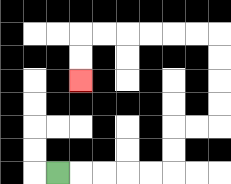{'start': '[2, 7]', 'end': '[3, 3]', 'path_directions': 'R,R,R,R,R,U,U,R,R,U,U,U,U,L,L,L,L,L,L,D,D', 'path_coordinates': '[[2, 7], [3, 7], [4, 7], [5, 7], [6, 7], [7, 7], [7, 6], [7, 5], [8, 5], [9, 5], [9, 4], [9, 3], [9, 2], [9, 1], [8, 1], [7, 1], [6, 1], [5, 1], [4, 1], [3, 1], [3, 2], [3, 3]]'}